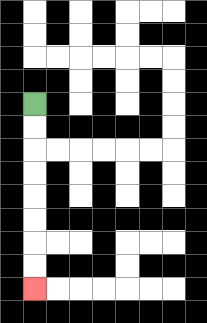{'start': '[1, 4]', 'end': '[1, 12]', 'path_directions': 'D,D,D,D,D,D,D,D', 'path_coordinates': '[[1, 4], [1, 5], [1, 6], [1, 7], [1, 8], [1, 9], [1, 10], [1, 11], [1, 12]]'}